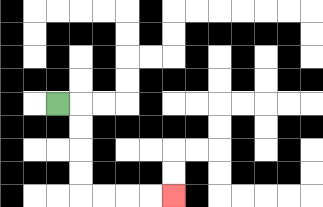{'start': '[2, 4]', 'end': '[7, 8]', 'path_directions': 'R,D,D,D,D,R,R,R,R', 'path_coordinates': '[[2, 4], [3, 4], [3, 5], [3, 6], [3, 7], [3, 8], [4, 8], [5, 8], [6, 8], [7, 8]]'}